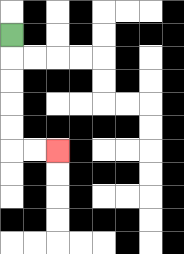{'start': '[0, 1]', 'end': '[2, 6]', 'path_directions': 'D,D,D,D,D,R,R', 'path_coordinates': '[[0, 1], [0, 2], [0, 3], [0, 4], [0, 5], [0, 6], [1, 6], [2, 6]]'}